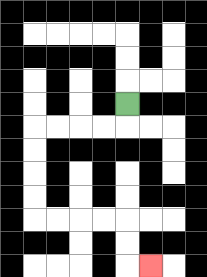{'start': '[5, 4]', 'end': '[6, 11]', 'path_directions': 'D,L,L,L,L,D,D,D,D,R,R,R,R,D,D,R', 'path_coordinates': '[[5, 4], [5, 5], [4, 5], [3, 5], [2, 5], [1, 5], [1, 6], [1, 7], [1, 8], [1, 9], [2, 9], [3, 9], [4, 9], [5, 9], [5, 10], [5, 11], [6, 11]]'}